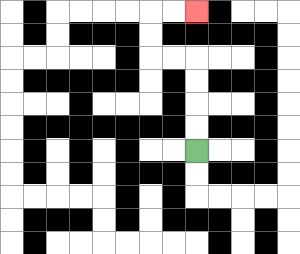{'start': '[8, 6]', 'end': '[8, 0]', 'path_directions': 'U,U,U,U,L,L,U,U,R,R', 'path_coordinates': '[[8, 6], [8, 5], [8, 4], [8, 3], [8, 2], [7, 2], [6, 2], [6, 1], [6, 0], [7, 0], [8, 0]]'}